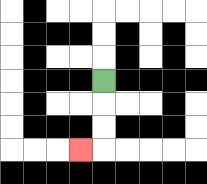{'start': '[4, 3]', 'end': '[3, 6]', 'path_directions': 'D,D,D,L', 'path_coordinates': '[[4, 3], [4, 4], [4, 5], [4, 6], [3, 6]]'}